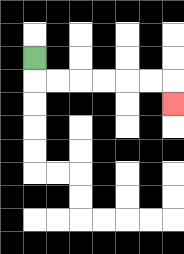{'start': '[1, 2]', 'end': '[7, 4]', 'path_directions': 'D,R,R,R,R,R,R,D', 'path_coordinates': '[[1, 2], [1, 3], [2, 3], [3, 3], [4, 3], [5, 3], [6, 3], [7, 3], [7, 4]]'}